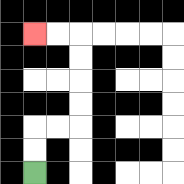{'start': '[1, 7]', 'end': '[1, 1]', 'path_directions': 'U,U,R,R,U,U,U,U,L,L', 'path_coordinates': '[[1, 7], [1, 6], [1, 5], [2, 5], [3, 5], [3, 4], [3, 3], [3, 2], [3, 1], [2, 1], [1, 1]]'}